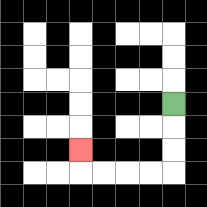{'start': '[7, 4]', 'end': '[3, 6]', 'path_directions': 'D,D,D,L,L,L,L,U', 'path_coordinates': '[[7, 4], [7, 5], [7, 6], [7, 7], [6, 7], [5, 7], [4, 7], [3, 7], [3, 6]]'}